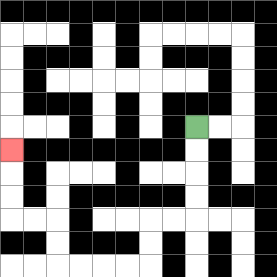{'start': '[8, 5]', 'end': '[0, 6]', 'path_directions': 'D,D,D,D,L,L,D,D,L,L,L,L,U,U,L,L,U,U,U', 'path_coordinates': '[[8, 5], [8, 6], [8, 7], [8, 8], [8, 9], [7, 9], [6, 9], [6, 10], [6, 11], [5, 11], [4, 11], [3, 11], [2, 11], [2, 10], [2, 9], [1, 9], [0, 9], [0, 8], [0, 7], [0, 6]]'}